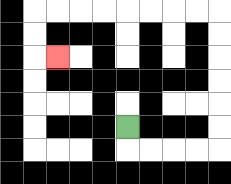{'start': '[5, 5]', 'end': '[2, 2]', 'path_directions': 'D,R,R,R,R,U,U,U,U,U,U,L,L,L,L,L,L,L,L,D,D,R', 'path_coordinates': '[[5, 5], [5, 6], [6, 6], [7, 6], [8, 6], [9, 6], [9, 5], [9, 4], [9, 3], [9, 2], [9, 1], [9, 0], [8, 0], [7, 0], [6, 0], [5, 0], [4, 0], [3, 0], [2, 0], [1, 0], [1, 1], [1, 2], [2, 2]]'}